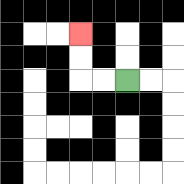{'start': '[5, 3]', 'end': '[3, 1]', 'path_directions': 'L,L,U,U', 'path_coordinates': '[[5, 3], [4, 3], [3, 3], [3, 2], [3, 1]]'}